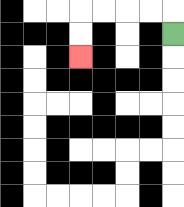{'start': '[7, 1]', 'end': '[3, 2]', 'path_directions': 'U,L,L,L,L,D,D', 'path_coordinates': '[[7, 1], [7, 0], [6, 0], [5, 0], [4, 0], [3, 0], [3, 1], [3, 2]]'}